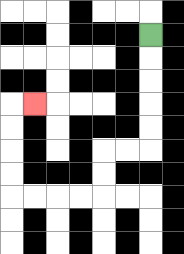{'start': '[6, 1]', 'end': '[1, 4]', 'path_directions': 'D,D,D,D,D,L,L,D,D,L,L,L,L,U,U,U,U,R', 'path_coordinates': '[[6, 1], [6, 2], [6, 3], [6, 4], [6, 5], [6, 6], [5, 6], [4, 6], [4, 7], [4, 8], [3, 8], [2, 8], [1, 8], [0, 8], [0, 7], [0, 6], [0, 5], [0, 4], [1, 4]]'}